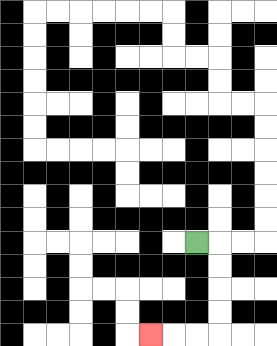{'start': '[8, 10]', 'end': '[6, 14]', 'path_directions': 'R,D,D,D,D,L,L,L', 'path_coordinates': '[[8, 10], [9, 10], [9, 11], [9, 12], [9, 13], [9, 14], [8, 14], [7, 14], [6, 14]]'}